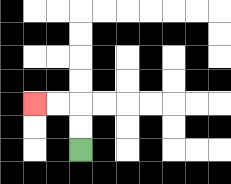{'start': '[3, 6]', 'end': '[1, 4]', 'path_directions': 'U,U,L,L', 'path_coordinates': '[[3, 6], [3, 5], [3, 4], [2, 4], [1, 4]]'}